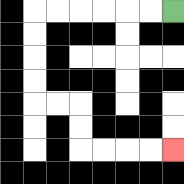{'start': '[7, 0]', 'end': '[7, 6]', 'path_directions': 'L,L,L,L,L,L,D,D,D,D,R,R,D,D,R,R,R,R', 'path_coordinates': '[[7, 0], [6, 0], [5, 0], [4, 0], [3, 0], [2, 0], [1, 0], [1, 1], [1, 2], [1, 3], [1, 4], [2, 4], [3, 4], [3, 5], [3, 6], [4, 6], [5, 6], [6, 6], [7, 6]]'}